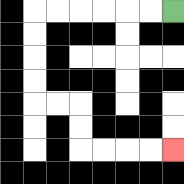{'start': '[7, 0]', 'end': '[7, 6]', 'path_directions': 'L,L,L,L,L,L,D,D,D,D,R,R,D,D,R,R,R,R', 'path_coordinates': '[[7, 0], [6, 0], [5, 0], [4, 0], [3, 0], [2, 0], [1, 0], [1, 1], [1, 2], [1, 3], [1, 4], [2, 4], [3, 4], [3, 5], [3, 6], [4, 6], [5, 6], [6, 6], [7, 6]]'}